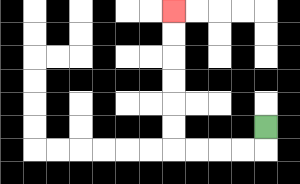{'start': '[11, 5]', 'end': '[7, 0]', 'path_directions': 'D,L,L,L,L,U,U,U,U,U,U', 'path_coordinates': '[[11, 5], [11, 6], [10, 6], [9, 6], [8, 6], [7, 6], [7, 5], [7, 4], [7, 3], [7, 2], [7, 1], [7, 0]]'}